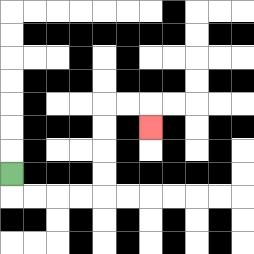{'start': '[0, 7]', 'end': '[6, 5]', 'path_directions': 'D,R,R,R,R,U,U,U,U,R,R,D', 'path_coordinates': '[[0, 7], [0, 8], [1, 8], [2, 8], [3, 8], [4, 8], [4, 7], [4, 6], [4, 5], [4, 4], [5, 4], [6, 4], [6, 5]]'}